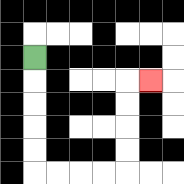{'start': '[1, 2]', 'end': '[6, 3]', 'path_directions': 'D,D,D,D,D,R,R,R,R,U,U,U,U,R', 'path_coordinates': '[[1, 2], [1, 3], [1, 4], [1, 5], [1, 6], [1, 7], [2, 7], [3, 7], [4, 7], [5, 7], [5, 6], [5, 5], [5, 4], [5, 3], [6, 3]]'}